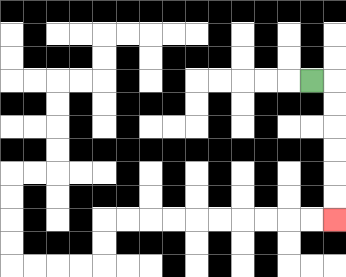{'start': '[13, 3]', 'end': '[14, 9]', 'path_directions': 'R,D,D,D,D,D,D', 'path_coordinates': '[[13, 3], [14, 3], [14, 4], [14, 5], [14, 6], [14, 7], [14, 8], [14, 9]]'}